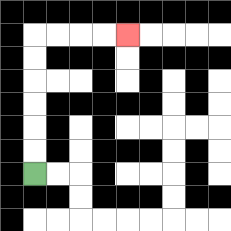{'start': '[1, 7]', 'end': '[5, 1]', 'path_directions': 'U,U,U,U,U,U,R,R,R,R', 'path_coordinates': '[[1, 7], [1, 6], [1, 5], [1, 4], [1, 3], [1, 2], [1, 1], [2, 1], [3, 1], [4, 1], [5, 1]]'}